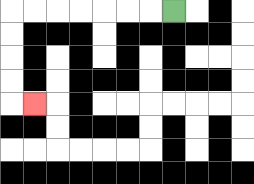{'start': '[7, 0]', 'end': '[1, 4]', 'path_directions': 'L,L,L,L,L,L,L,D,D,D,D,R', 'path_coordinates': '[[7, 0], [6, 0], [5, 0], [4, 0], [3, 0], [2, 0], [1, 0], [0, 0], [0, 1], [0, 2], [0, 3], [0, 4], [1, 4]]'}